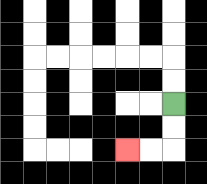{'start': '[7, 4]', 'end': '[5, 6]', 'path_directions': 'D,D,L,L', 'path_coordinates': '[[7, 4], [7, 5], [7, 6], [6, 6], [5, 6]]'}